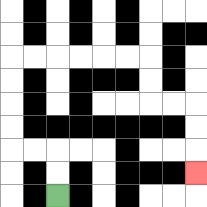{'start': '[2, 8]', 'end': '[8, 7]', 'path_directions': 'U,U,L,L,U,U,U,U,R,R,R,R,R,R,D,D,R,R,D,D,D', 'path_coordinates': '[[2, 8], [2, 7], [2, 6], [1, 6], [0, 6], [0, 5], [0, 4], [0, 3], [0, 2], [1, 2], [2, 2], [3, 2], [4, 2], [5, 2], [6, 2], [6, 3], [6, 4], [7, 4], [8, 4], [8, 5], [8, 6], [8, 7]]'}